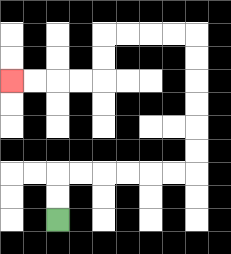{'start': '[2, 9]', 'end': '[0, 3]', 'path_directions': 'U,U,R,R,R,R,R,R,U,U,U,U,U,U,L,L,L,L,D,D,L,L,L,L', 'path_coordinates': '[[2, 9], [2, 8], [2, 7], [3, 7], [4, 7], [5, 7], [6, 7], [7, 7], [8, 7], [8, 6], [8, 5], [8, 4], [8, 3], [8, 2], [8, 1], [7, 1], [6, 1], [5, 1], [4, 1], [4, 2], [4, 3], [3, 3], [2, 3], [1, 3], [0, 3]]'}